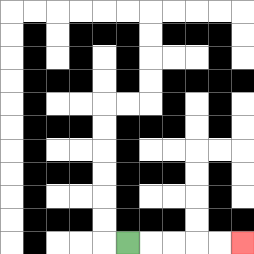{'start': '[5, 10]', 'end': '[10, 10]', 'path_directions': 'R,R,R,R,R', 'path_coordinates': '[[5, 10], [6, 10], [7, 10], [8, 10], [9, 10], [10, 10]]'}